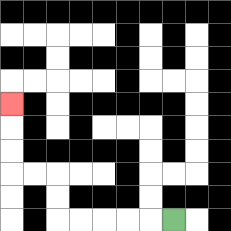{'start': '[7, 9]', 'end': '[0, 4]', 'path_directions': 'L,L,L,L,L,U,U,L,L,U,U,U', 'path_coordinates': '[[7, 9], [6, 9], [5, 9], [4, 9], [3, 9], [2, 9], [2, 8], [2, 7], [1, 7], [0, 7], [0, 6], [0, 5], [0, 4]]'}